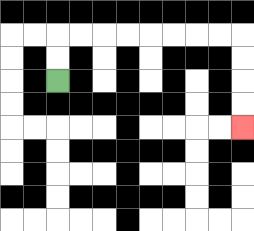{'start': '[2, 3]', 'end': '[10, 5]', 'path_directions': 'U,U,R,R,R,R,R,R,R,R,D,D,D,D', 'path_coordinates': '[[2, 3], [2, 2], [2, 1], [3, 1], [4, 1], [5, 1], [6, 1], [7, 1], [8, 1], [9, 1], [10, 1], [10, 2], [10, 3], [10, 4], [10, 5]]'}